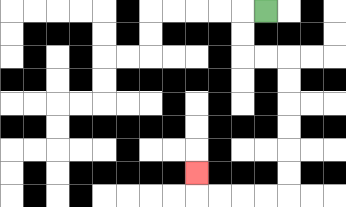{'start': '[11, 0]', 'end': '[8, 7]', 'path_directions': 'L,D,D,R,R,D,D,D,D,D,D,L,L,L,L,U', 'path_coordinates': '[[11, 0], [10, 0], [10, 1], [10, 2], [11, 2], [12, 2], [12, 3], [12, 4], [12, 5], [12, 6], [12, 7], [12, 8], [11, 8], [10, 8], [9, 8], [8, 8], [8, 7]]'}